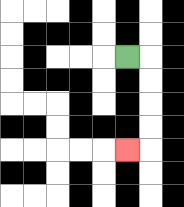{'start': '[5, 2]', 'end': '[5, 6]', 'path_directions': 'R,D,D,D,D,L', 'path_coordinates': '[[5, 2], [6, 2], [6, 3], [6, 4], [6, 5], [6, 6], [5, 6]]'}